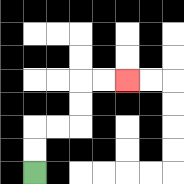{'start': '[1, 7]', 'end': '[5, 3]', 'path_directions': 'U,U,R,R,U,U,R,R', 'path_coordinates': '[[1, 7], [1, 6], [1, 5], [2, 5], [3, 5], [3, 4], [3, 3], [4, 3], [5, 3]]'}